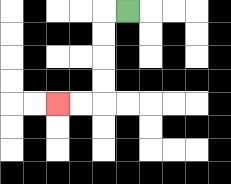{'start': '[5, 0]', 'end': '[2, 4]', 'path_directions': 'L,D,D,D,D,L,L', 'path_coordinates': '[[5, 0], [4, 0], [4, 1], [4, 2], [4, 3], [4, 4], [3, 4], [2, 4]]'}